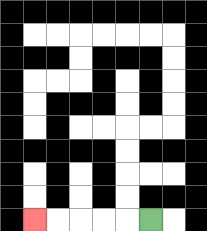{'start': '[6, 9]', 'end': '[1, 9]', 'path_directions': 'L,L,L,L,L', 'path_coordinates': '[[6, 9], [5, 9], [4, 9], [3, 9], [2, 9], [1, 9]]'}